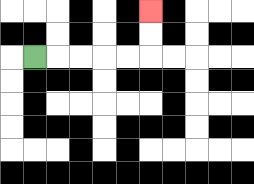{'start': '[1, 2]', 'end': '[6, 0]', 'path_directions': 'R,R,R,R,R,U,U', 'path_coordinates': '[[1, 2], [2, 2], [3, 2], [4, 2], [5, 2], [6, 2], [6, 1], [6, 0]]'}